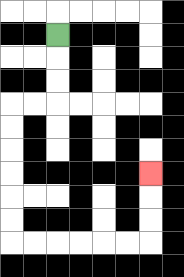{'start': '[2, 1]', 'end': '[6, 7]', 'path_directions': 'D,D,D,L,L,D,D,D,D,D,D,R,R,R,R,R,R,U,U,U', 'path_coordinates': '[[2, 1], [2, 2], [2, 3], [2, 4], [1, 4], [0, 4], [0, 5], [0, 6], [0, 7], [0, 8], [0, 9], [0, 10], [1, 10], [2, 10], [3, 10], [4, 10], [5, 10], [6, 10], [6, 9], [6, 8], [6, 7]]'}